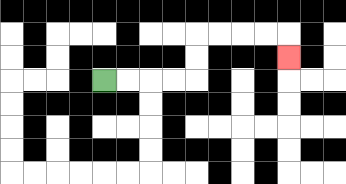{'start': '[4, 3]', 'end': '[12, 2]', 'path_directions': 'R,R,R,R,U,U,R,R,R,R,D', 'path_coordinates': '[[4, 3], [5, 3], [6, 3], [7, 3], [8, 3], [8, 2], [8, 1], [9, 1], [10, 1], [11, 1], [12, 1], [12, 2]]'}